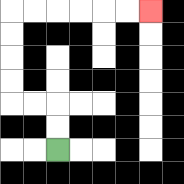{'start': '[2, 6]', 'end': '[6, 0]', 'path_directions': 'U,U,L,L,U,U,U,U,R,R,R,R,R,R', 'path_coordinates': '[[2, 6], [2, 5], [2, 4], [1, 4], [0, 4], [0, 3], [0, 2], [0, 1], [0, 0], [1, 0], [2, 0], [3, 0], [4, 0], [5, 0], [6, 0]]'}